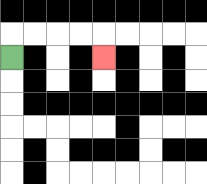{'start': '[0, 2]', 'end': '[4, 2]', 'path_directions': 'U,R,R,R,R,D', 'path_coordinates': '[[0, 2], [0, 1], [1, 1], [2, 1], [3, 1], [4, 1], [4, 2]]'}